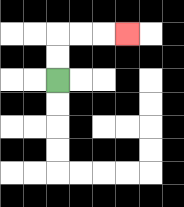{'start': '[2, 3]', 'end': '[5, 1]', 'path_directions': 'U,U,R,R,R', 'path_coordinates': '[[2, 3], [2, 2], [2, 1], [3, 1], [4, 1], [5, 1]]'}